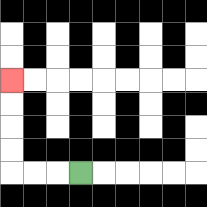{'start': '[3, 7]', 'end': '[0, 3]', 'path_directions': 'L,L,L,U,U,U,U', 'path_coordinates': '[[3, 7], [2, 7], [1, 7], [0, 7], [0, 6], [0, 5], [0, 4], [0, 3]]'}